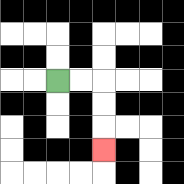{'start': '[2, 3]', 'end': '[4, 6]', 'path_directions': 'R,R,D,D,D', 'path_coordinates': '[[2, 3], [3, 3], [4, 3], [4, 4], [4, 5], [4, 6]]'}